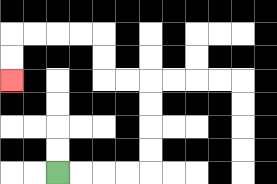{'start': '[2, 7]', 'end': '[0, 3]', 'path_directions': 'R,R,R,R,U,U,U,U,L,L,U,U,L,L,L,L,D,D', 'path_coordinates': '[[2, 7], [3, 7], [4, 7], [5, 7], [6, 7], [6, 6], [6, 5], [6, 4], [6, 3], [5, 3], [4, 3], [4, 2], [4, 1], [3, 1], [2, 1], [1, 1], [0, 1], [0, 2], [0, 3]]'}